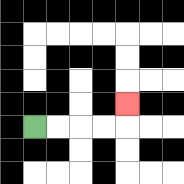{'start': '[1, 5]', 'end': '[5, 4]', 'path_directions': 'R,R,R,R,U', 'path_coordinates': '[[1, 5], [2, 5], [3, 5], [4, 5], [5, 5], [5, 4]]'}